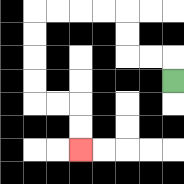{'start': '[7, 3]', 'end': '[3, 6]', 'path_directions': 'U,L,L,U,U,L,L,L,L,D,D,D,D,R,R,D,D', 'path_coordinates': '[[7, 3], [7, 2], [6, 2], [5, 2], [5, 1], [5, 0], [4, 0], [3, 0], [2, 0], [1, 0], [1, 1], [1, 2], [1, 3], [1, 4], [2, 4], [3, 4], [3, 5], [3, 6]]'}